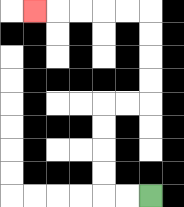{'start': '[6, 8]', 'end': '[1, 0]', 'path_directions': 'L,L,U,U,U,U,R,R,U,U,U,U,L,L,L,L,L', 'path_coordinates': '[[6, 8], [5, 8], [4, 8], [4, 7], [4, 6], [4, 5], [4, 4], [5, 4], [6, 4], [6, 3], [6, 2], [6, 1], [6, 0], [5, 0], [4, 0], [3, 0], [2, 0], [1, 0]]'}